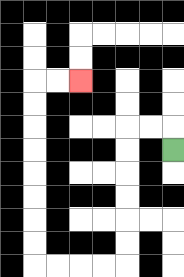{'start': '[7, 6]', 'end': '[3, 3]', 'path_directions': 'U,L,L,D,D,D,D,D,D,L,L,L,L,U,U,U,U,U,U,U,U,R,R', 'path_coordinates': '[[7, 6], [7, 5], [6, 5], [5, 5], [5, 6], [5, 7], [5, 8], [5, 9], [5, 10], [5, 11], [4, 11], [3, 11], [2, 11], [1, 11], [1, 10], [1, 9], [1, 8], [1, 7], [1, 6], [1, 5], [1, 4], [1, 3], [2, 3], [3, 3]]'}